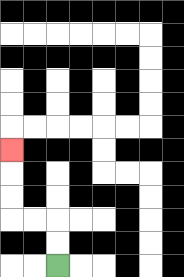{'start': '[2, 11]', 'end': '[0, 6]', 'path_directions': 'U,U,L,L,U,U,U', 'path_coordinates': '[[2, 11], [2, 10], [2, 9], [1, 9], [0, 9], [0, 8], [0, 7], [0, 6]]'}